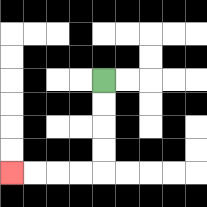{'start': '[4, 3]', 'end': '[0, 7]', 'path_directions': 'D,D,D,D,L,L,L,L', 'path_coordinates': '[[4, 3], [4, 4], [4, 5], [4, 6], [4, 7], [3, 7], [2, 7], [1, 7], [0, 7]]'}